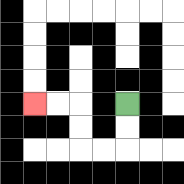{'start': '[5, 4]', 'end': '[1, 4]', 'path_directions': 'D,D,L,L,U,U,L,L', 'path_coordinates': '[[5, 4], [5, 5], [5, 6], [4, 6], [3, 6], [3, 5], [3, 4], [2, 4], [1, 4]]'}